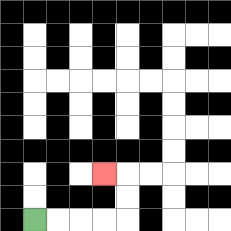{'start': '[1, 9]', 'end': '[4, 7]', 'path_directions': 'R,R,R,R,U,U,L', 'path_coordinates': '[[1, 9], [2, 9], [3, 9], [4, 9], [5, 9], [5, 8], [5, 7], [4, 7]]'}